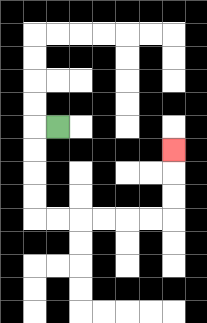{'start': '[2, 5]', 'end': '[7, 6]', 'path_directions': 'L,D,D,D,D,R,R,R,R,R,R,U,U,U', 'path_coordinates': '[[2, 5], [1, 5], [1, 6], [1, 7], [1, 8], [1, 9], [2, 9], [3, 9], [4, 9], [5, 9], [6, 9], [7, 9], [7, 8], [7, 7], [7, 6]]'}